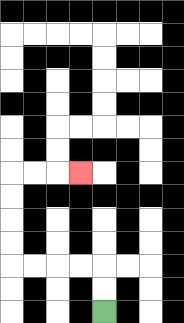{'start': '[4, 13]', 'end': '[3, 7]', 'path_directions': 'U,U,L,L,L,L,U,U,U,U,R,R,R', 'path_coordinates': '[[4, 13], [4, 12], [4, 11], [3, 11], [2, 11], [1, 11], [0, 11], [0, 10], [0, 9], [0, 8], [0, 7], [1, 7], [2, 7], [3, 7]]'}